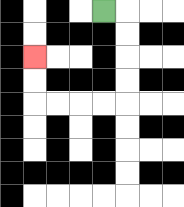{'start': '[4, 0]', 'end': '[1, 2]', 'path_directions': 'R,D,D,D,D,L,L,L,L,U,U', 'path_coordinates': '[[4, 0], [5, 0], [5, 1], [5, 2], [5, 3], [5, 4], [4, 4], [3, 4], [2, 4], [1, 4], [1, 3], [1, 2]]'}